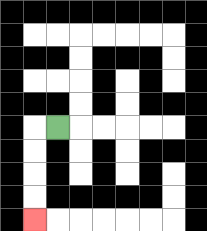{'start': '[2, 5]', 'end': '[1, 9]', 'path_directions': 'L,D,D,D,D', 'path_coordinates': '[[2, 5], [1, 5], [1, 6], [1, 7], [1, 8], [1, 9]]'}